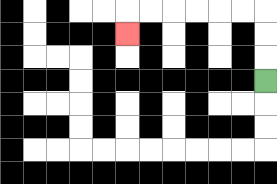{'start': '[11, 3]', 'end': '[5, 1]', 'path_directions': 'U,U,U,L,L,L,L,L,L,D', 'path_coordinates': '[[11, 3], [11, 2], [11, 1], [11, 0], [10, 0], [9, 0], [8, 0], [7, 0], [6, 0], [5, 0], [5, 1]]'}